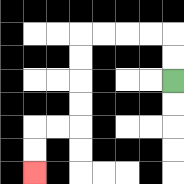{'start': '[7, 3]', 'end': '[1, 7]', 'path_directions': 'U,U,L,L,L,L,D,D,D,D,L,L,D,D', 'path_coordinates': '[[7, 3], [7, 2], [7, 1], [6, 1], [5, 1], [4, 1], [3, 1], [3, 2], [3, 3], [3, 4], [3, 5], [2, 5], [1, 5], [1, 6], [1, 7]]'}